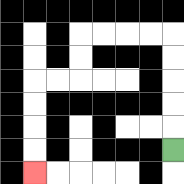{'start': '[7, 6]', 'end': '[1, 7]', 'path_directions': 'U,U,U,U,U,L,L,L,L,D,D,L,L,D,D,D,D', 'path_coordinates': '[[7, 6], [7, 5], [7, 4], [7, 3], [7, 2], [7, 1], [6, 1], [5, 1], [4, 1], [3, 1], [3, 2], [3, 3], [2, 3], [1, 3], [1, 4], [1, 5], [1, 6], [1, 7]]'}